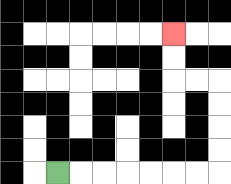{'start': '[2, 7]', 'end': '[7, 1]', 'path_directions': 'R,R,R,R,R,R,R,U,U,U,U,L,L,U,U', 'path_coordinates': '[[2, 7], [3, 7], [4, 7], [5, 7], [6, 7], [7, 7], [8, 7], [9, 7], [9, 6], [9, 5], [9, 4], [9, 3], [8, 3], [7, 3], [7, 2], [7, 1]]'}